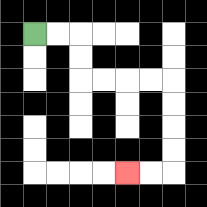{'start': '[1, 1]', 'end': '[5, 7]', 'path_directions': 'R,R,D,D,R,R,R,R,D,D,D,D,L,L', 'path_coordinates': '[[1, 1], [2, 1], [3, 1], [3, 2], [3, 3], [4, 3], [5, 3], [6, 3], [7, 3], [7, 4], [7, 5], [7, 6], [7, 7], [6, 7], [5, 7]]'}